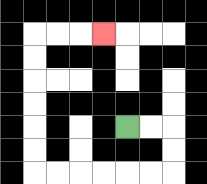{'start': '[5, 5]', 'end': '[4, 1]', 'path_directions': 'R,R,D,D,L,L,L,L,L,L,U,U,U,U,U,U,R,R,R', 'path_coordinates': '[[5, 5], [6, 5], [7, 5], [7, 6], [7, 7], [6, 7], [5, 7], [4, 7], [3, 7], [2, 7], [1, 7], [1, 6], [1, 5], [1, 4], [1, 3], [1, 2], [1, 1], [2, 1], [3, 1], [4, 1]]'}